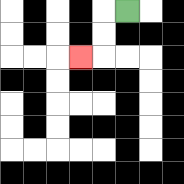{'start': '[5, 0]', 'end': '[3, 2]', 'path_directions': 'L,D,D,L', 'path_coordinates': '[[5, 0], [4, 0], [4, 1], [4, 2], [3, 2]]'}